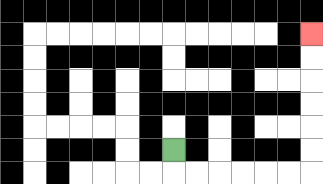{'start': '[7, 6]', 'end': '[13, 1]', 'path_directions': 'D,R,R,R,R,R,R,U,U,U,U,U,U', 'path_coordinates': '[[7, 6], [7, 7], [8, 7], [9, 7], [10, 7], [11, 7], [12, 7], [13, 7], [13, 6], [13, 5], [13, 4], [13, 3], [13, 2], [13, 1]]'}